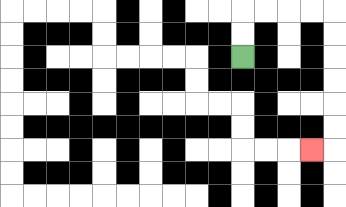{'start': '[10, 2]', 'end': '[13, 6]', 'path_directions': 'U,U,R,R,R,R,D,D,D,D,D,D,L', 'path_coordinates': '[[10, 2], [10, 1], [10, 0], [11, 0], [12, 0], [13, 0], [14, 0], [14, 1], [14, 2], [14, 3], [14, 4], [14, 5], [14, 6], [13, 6]]'}